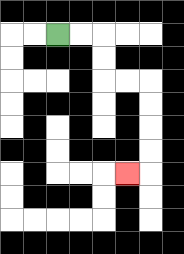{'start': '[2, 1]', 'end': '[5, 7]', 'path_directions': 'R,R,D,D,R,R,D,D,D,D,L', 'path_coordinates': '[[2, 1], [3, 1], [4, 1], [4, 2], [4, 3], [5, 3], [6, 3], [6, 4], [6, 5], [6, 6], [6, 7], [5, 7]]'}